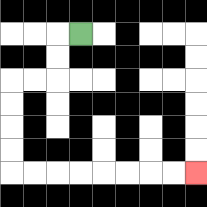{'start': '[3, 1]', 'end': '[8, 7]', 'path_directions': 'L,D,D,L,L,D,D,D,D,R,R,R,R,R,R,R,R', 'path_coordinates': '[[3, 1], [2, 1], [2, 2], [2, 3], [1, 3], [0, 3], [0, 4], [0, 5], [0, 6], [0, 7], [1, 7], [2, 7], [3, 7], [4, 7], [5, 7], [6, 7], [7, 7], [8, 7]]'}